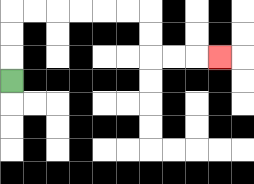{'start': '[0, 3]', 'end': '[9, 2]', 'path_directions': 'U,U,U,R,R,R,R,R,R,D,D,R,R,R', 'path_coordinates': '[[0, 3], [0, 2], [0, 1], [0, 0], [1, 0], [2, 0], [3, 0], [4, 0], [5, 0], [6, 0], [6, 1], [6, 2], [7, 2], [8, 2], [9, 2]]'}